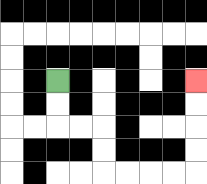{'start': '[2, 3]', 'end': '[8, 3]', 'path_directions': 'D,D,R,R,D,D,R,R,R,R,U,U,U,U', 'path_coordinates': '[[2, 3], [2, 4], [2, 5], [3, 5], [4, 5], [4, 6], [4, 7], [5, 7], [6, 7], [7, 7], [8, 7], [8, 6], [8, 5], [8, 4], [8, 3]]'}